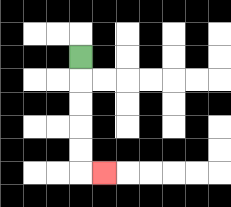{'start': '[3, 2]', 'end': '[4, 7]', 'path_directions': 'D,D,D,D,D,R', 'path_coordinates': '[[3, 2], [3, 3], [3, 4], [3, 5], [3, 6], [3, 7], [4, 7]]'}